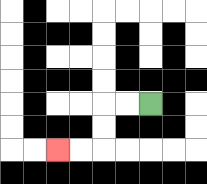{'start': '[6, 4]', 'end': '[2, 6]', 'path_directions': 'L,L,D,D,L,L', 'path_coordinates': '[[6, 4], [5, 4], [4, 4], [4, 5], [4, 6], [3, 6], [2, 6]]'}